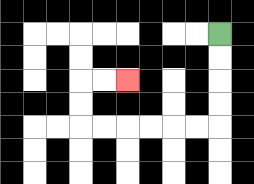{'start': '[9, 1]', 'end': '[5, 3]', 'path_directions': 'D,D,D,D,L,L,L,L,L,L,U,U,R,R', 'path_coordinates': '[[9, 1], [9, 2], [9, 3], [9, 4], [9, 5], [8, 5], [7, 5], [6, 5], [5, 5], [4, 5], [3, 5], [3, 4], [3, 3], [4, 3], [5, 3]]'}